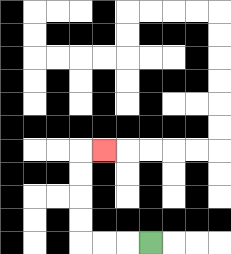{'start': '[6, 10]', 'end': '[4, 6]', 'path_directions': 'L,L,L,U,U,U,U,R', 'path_coordinates': '[[6, 10], [5, 10], [4, 10], [3, 10], [3, 9], [3, 8], [3, 7], [3, 6], [4, 6]]'}